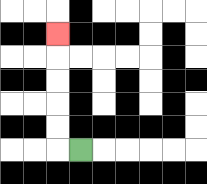{'start': '[3, 6]', 'end': '[2, 1]', 'path_directions': 'L,U,U,U,U,U', 'path_coordinates': '[[3, 6], [2, 6], [2, 5], [2, 4], [2, 3], [2, 2], [2, 1]]'}